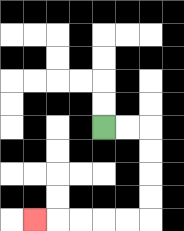{'start': '[4, 5]', 'end': '[1, 9]', 'path_directions': 'R,R,D,D,D,D,L,L,L,L,L', 'path_coordinates': '[[4, 5], [5, 5], [6, 5], [6, 6], [6, 7], [6, 8], [6, 9], [5, 9], [4, 9], [3, 9], [2, 9], [1, 9]]'}